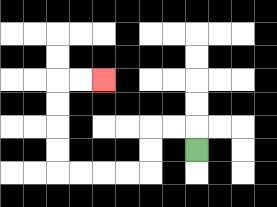{'start': '[8, 6]', 'end': '[4, 3]', 'path_directions': 'U,L,L,D,D,L,L,L,L,U,U,U,U,R,R', 'path_coordinates': '[[8, 6], [8, 5], [7, 5], [6, 5], [6, 6], [6, 7], [5, 7], [4, 7], [3, 7], [2, 7], [2, 6], [2, 5], [2, 4], [2, 3], [3, 3], [4, 3]]'}